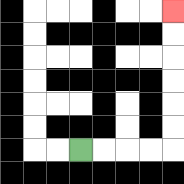{'start': '[3, 6]', 'end': '[7, 0]', 'path_directions': 'R,R,R,R,U,U,U,U,U,U', 'path_coordinates': '[[3, 6], [4, 6], [5, 6], [6, 6], [7, 6], [7, 5], [7, 4], [7, 3], [7, 2], [7, 1], [7, 0]]'}